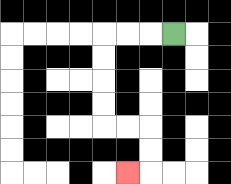{'start': '[7, 1]', 'end': '[5, 7]', 'path_directions': 'L,L,L,D,D,D,D,R,R,D,D,L', 'path_coordinates': '[[7, 1], [6, 1], [5, 1], [4, 1], [4, 2], [4, 3], [4, 4], [4, 5], [5, 5], [6, 5], [6, 6], [6, 7], [5, 7]]'}